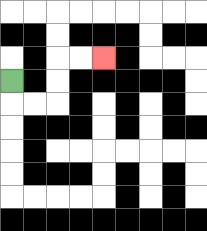{'start': '[0, 3]', 'end': '[4, 2]', 'path_directions': 'D,R,R,U,U,R,R', 'path_coordinates': '[[0, 3], [0, 4], [1, 4], [2, 4], [2, 3], [2, 2], [3, 2], [4, 2]]'}